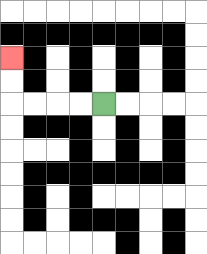{'start': '[4, 4]', 'end': '[0, 2]', 'path_directions': 'L,L,L,L,U,U', 'path_coordinates': '[[4, 4], [3, 4], [2, 4], [1, 4], [0, 4], [0, 3], [0, 2]]'}